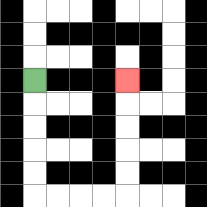{'start': '[1, 3]', 'end': '[5, 3]', 'path_directions': 'D,D,D,D,D,R,R,R,R,U,U,U,U,U', 'path_coordinates': '[[1, 3], [1, 4], [1, 5], [1, 6], [1, 7], [1, 8], [2, 8], [3, 8], [4, 8], [5, 8], [5, 7], [5, 6], [5, 5], [5, 4], [5, 3]]'}